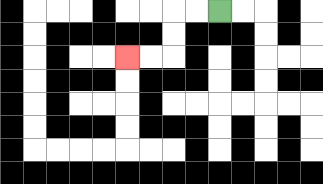{'start': '[9, 0]', 'end': '[5, 2]', 'path_directions': 'L,L,D,D,L,L', 'path_coordinates': '[[9, 0], [8, 0], [7, 0], [7, 1], [7, 2], [6, 2], [5, 2]]'}